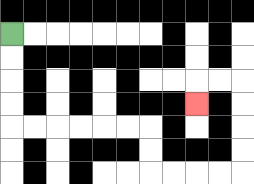{'start': '[0, 1]', 'end': '[8, 4]', 'path_directions': 'D,D,D,D,R,R,R,R,R,R,D,D,R,R,R,R,U,U,U,U,L,L,D', 'path_coordinates': '[[0, 1], [0, 2], [0, 3], [0, 4], [0, 5], [1, 5], [2, 5], [3, 5], [4, 5], [5, 5], [6, 5], [6, 6], [6, 7], [7, 7], [8, 7], [9, 7], [10, 7], [10, 6], [10, 5], [10, 4], [10, 3], [9, 3], [8, 3], [8, 4]]'}